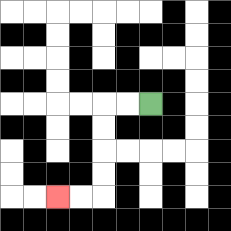{'start': '[6, 4]', 'end': '[2, 8]', 'path_directions': 'L,L,D,D,D,D,L,L', 'path_coordinates': '[[6, 4], [5, 4], [4, 4], [4, 5], [4, 6], [4, 7], [4, 8], [3, 8], [2, 8]]'}